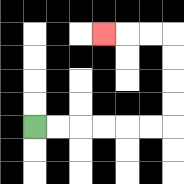{'start': '[1, 5]', 'end': '[4, 1]', 'path_directions': 'R,R,R,R,R,R,U,U,U,U,L,L,L', 'path_coordinates': '[[1, 5], [2, 5], [3, 5], [4, 5], [5, 5], [6, 5], [7, 5], [7, 4], [7, 3], [7, 2], [7, 1], [6, 1], [5, 1], [4, 1]]'}